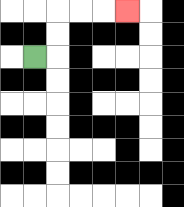{'start': '[1, 2]', 'end': '[5, 0]', 'path_directions': 'R,U,U,R,R,R', 'path_coordinates': '[[1, 2], [2, 2], [2, 1], [2, 0], [3, 0], [4, 0], [5, 0]]'}